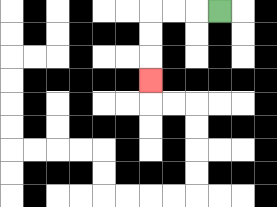{'start': '[9, 0]', 'end': '[6, 3]', 'path_directions': 'L,L,L,D,D,D', 'path_coordinates': '[[9, 0], [8, 0], [7, 0], [6, 0], [6, 1], [6, 2], [6, 3]]'}